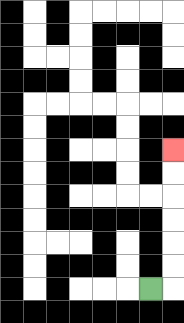{'start': '[6, 12]', 'end': '[7, 6]', 'path_directions': 'R,U,U,U,U,U,U', 'path_coordinates': '[[6, 12], [7, 12], [7, 11], [7, 10], [7, 9], [7, 8], [7, 7], [7, 6]]'}